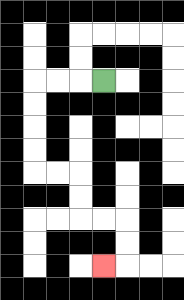{'start': '[4, 3]', 'end': '[4, 11]', 'path_directions': 'L,L,L,D,D,D,D,R,R,D,D,R,R,D,D,L', 'path_coordinates': '[[4, 3], [3, 3], [2, 3], [1, 3], [1, 4], [1, 5], [1, 6], [1, 7], [2, 7], [3, 7], [3, 8], [3, 9], [4, 9], [5, 9], [5, 10], [5, 11], [4, 11]]'}